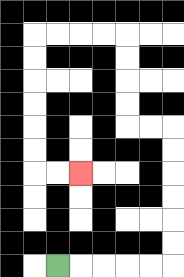{'start': '[2, 11]', 'end': '[3, 7]', 'path_directions': 'R,R,R,R,R,U,U,U,U,U,U,L,L,U,U,U,U,L,L,L,L,D,D,D,D,D,D,R,R', 'path_coordinates': '[[2, 11], [3, 11], [4, 11], [5, 11], [6, 11], [7, 11], [7, 10], [7, 9], [7, 8], [7, 7], [7, 6], [7, 5], [6, 5], [5, 5], [5, 4], [5, 3], [5, 2], [5, 1], [4, 1], [3, 1], [2, 1], [1, 1], [1, 2], [1, 3], [1, 4], [1, 5], [1, 6], [1, 7], [2, 7], [3, 7]]'}